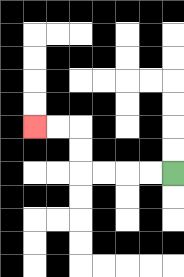{'start': '[7, 7]', 'end': '[1, 5]', 'path_directions': 'L,L,L,L,U,U,L,L', 'path_coordinates': '[[7, 7], [6, 7], [5, 7], [4, 7], [3, 7], [3, 6], [3, 5], [2, 5], [1, 5]]'}